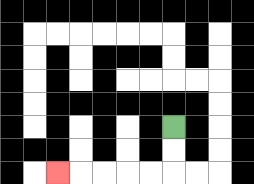{'start': '[7, 5]', 'end': '[2, 7]', 'path_directions': 'D,D,L,L,L,L,L', 'path_coordinates': '[[7, 5], [7, 6], [7, 7], [6, 7], [5, 7], [4, 7], [3, 7], [2, 7]]'}